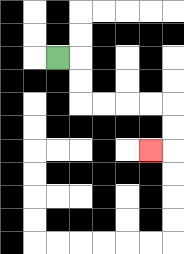{'start': '[2, 2]', 'end': '[6, 6]', 'path_directions': 'R,D,D,R,R,R,R,D,D,L', 'path_coordinates': '[[2, 2], [3, 2], [3, 3], [3, 4], [4, 4], [5, 4], [6, 4], [7, 4], [7, 5], [7, 6], [6, 6]]'}